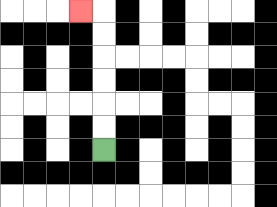{'start': '[4, 6]', 'end': '[3, 0]', 'path_directions': 'U,U,U,U,U,U,L', 'path_coordinates': '[[4, 6], [4, 5], [4, 4], [4, 3], [4, 2], [4, 1], [4, 0], [3, 0]]'}